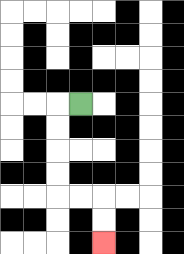{'start': '[3, 4]', 'end': '[4, 10]', 'path_directions': 'L,D,D,D,D,R,R,D,D', 'path_coordinates': '[[3, 4], [2, 4], [2, 5], [2, 6], [2, 7], [2, 8], [3, 8], [4, 8], [4, 9], [4, 10]]'}